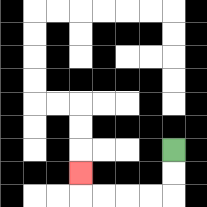{'start': '[7, 6]', 'end': '[3, 7]', 'path_directions': 'D,D,L,L,L,L,U', 'path_coordinates': '[[7, 6], [7, 7], [7, 8], [6, 8], [5, 8], [4, 8], [3, 8], [3, 7]]'}